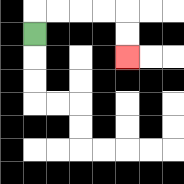{'start': '[1, 1]', 'end': '[5, 2]', 'path_directions': 'U,R,R,R,R,D,D', 'path_coordinates': '[[1, 1], [1, 0], [2, 0], [3, 0], [4, 0], [5, 0], [5, 1], [5, 2]]'}